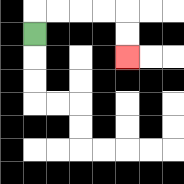{'start': '[1, 1]', 'end': '[5, 2]', 'path_directions': 'U,R,R,R,R,D,D', 'path_coordinates': '[[1, 1], [1, 0], [2, 0], [3, 0], [4, 0], [5, 0], [5, 1], [5, 2]]'}